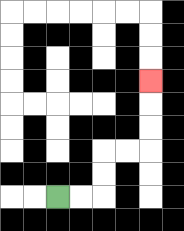{'start': '[2, 8]', 'end': '[6, 3]', 'path_directions': 'R,R,U,U,R,R,U,U,U', 'path_coordinates': '[[2, 8], [3, 8], [4, 8], [4, 7], [4, 6], [5, 6], [6, 6], [6, 5], [6, 4], [6, 3]]'}